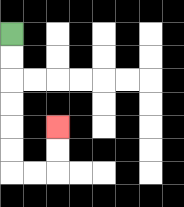{'start': '[0, 1]', 'end': '[2, 5]', 'path_directions': 'D,D,D,D,D,D,R,R,U,U', 'path_coordinates': '[[0, 1], [0, 2], [0, 3], [0, 4], [0, 5], [0, 6], [0, 7], [1, 7], [2, 7], [2, 6], [2, 5]]'}